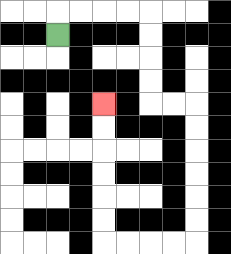{'start': '[2, 1]', 'end': '[4, 4]', 'path_directions': 'U,R,R,R,R,D,D,D,D,R,R,D,D,D,D,D,D,L,L,L,L,U,U,U,U,U,U', 'path_coordinates': '[[2, 1], [2, 0], [3, 0], [4, 0], [5, 0], [6, 0], [6, 1], [6, 2], [6, 3], [6, 4], [7, 4], [8, 4], [8, 5], [8, 6], [8, 7], [8, 8], [8, 9], [8, 10], [7, 10], [6, 10], [5, 10], [4, 10], [4, 9], [4, 8], [4, 7], [4, 6], [4, 5], [4, 4]]'}